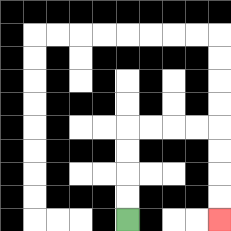{'start': '[5, 9]', 'end': '[9, 9]', 'path_directions': 'U,U,U,U,R,R,R,R,D,D,D,D', 'path_coordinates': '[[5, 9], [5, 8], [5, 7], [5, 6], [5, 5], [6, 5], [7, 5], [8, 5], [9, 5], [9, 6], [9, 7], [9, 8], [9, 9]]'}